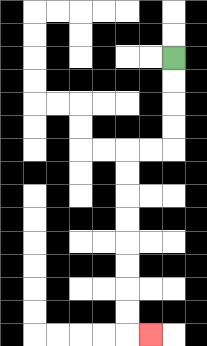{'start': '[7, 2]', 'end': '[6, 14]', 'path_directions': 'D,D,D,D,L,L,D,D,D,D,D,D,D,D,R', 'path_coordinates': '[[7, 2], [7, 3], [7, 4], [7, 5], [7, 6], [6, 6], [5, 6], [5, 7], [5, 8], [5, 9], [5, 10], [5, 11], [5, 12], [5, 13], [5, 14], [6, 14]]'}